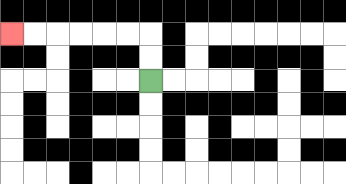{'start': '[6, 3]', 'end': '[0, 1]', 'path_directions': 'U,U,L,L,L,L,L,L', 'path_coordinates': '[[6, 3], [6, 2], [6, 1], [5, 1], [4, 1], [3, 1], [2, 1], [1, 1], [0, 1]]'}